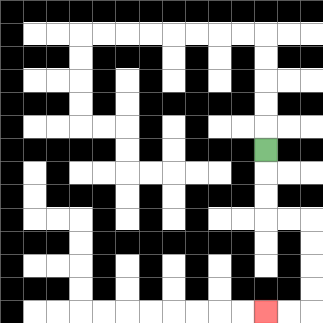{'start': '[11, 6]', 'end': '[11, 13]', 'path_directions': 'D,D,D,R,R,D,D,D,D,L,L', 'path_coordinates': '[[11, 6], [11, 7], [11, 8], [11, 9], [12, 9], [13, 9], [13, 10], [13, 11], [13, 12], [13, 13], [12, 13], [11, 13]]'}